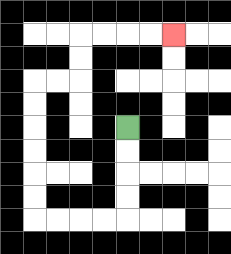{'start': '[5, 5]', 'end': '[7, 1]', 'path_directions': 'D,D,D,D,L,L,L,L,U,U,U,U,U,U,R,R,U,U,R,R,R,R', 'path_coordinates': '[[5, 5], [5, 6], [5, 7], [5, 8], [5, 9], [4, 9], [3, 9], [2, 9], [1, 9], [1, 8], [1, 7], [1, 6], [1, 5], [1, 4], [1, 3], [2, 3], [3, 3], [3, 2], [3, 1], [4, 1], [5, 1], [6, 1], [7, 1]]'}